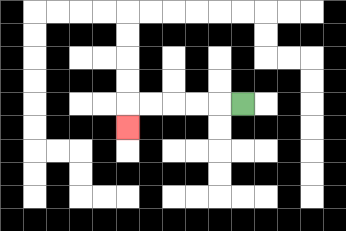{'start': '[10, 4]', 'end': '[5, 5]', 'path_directions': 'L,L,L,L,L,D', 'path_coordinates': '[[10, 4], [9, 4], [8, 4], [7, 4], [6, 4], [5, 4], [5, 5]]'}